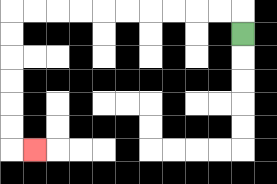{'start': '[10, 1]', 'end': '[1, 6]', 'path_directions': 'U,L,L,L,L,L,L,L,L,L,L,D,D,D,D,D,D,R', 'path_coordinates': '[[10, 1], [10, 0], [9, 0], [8, 0], [7, 0], [6, 0], [5, 0], [4, 0], [3, 0], [2, 0], [1, 0], [0, 0], [0, 1], [0, 2], [0, 3], [0, 4], [0, 5], [0, 6], [1, 6]]'}